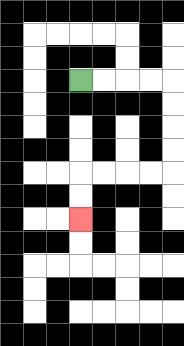{'start': '[3, 3]', 'end': '[3, 9]', 'path_directions': 'R,R,R,R,D,D,D,D,L,L,L,L,D,D', 'path_coordinates': '[[3, 3], [4, 3], [5, 3], [6, 3], [7, 3], [7, 4], [7, 5], [7, 6], [7, 7], [6, 7], [5, 7], [4, 7], [3, 7], [3, 8], [3, 9]]'}